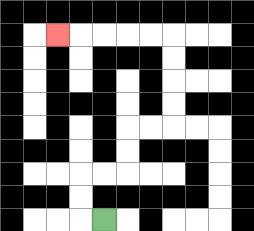{'start': '[4, 9]', 'end': '[2, 1]', 'path_directions': 'L,U,U,R,R,U,U,R,R,U,U,U,U,L,L,L,L,L', 'path_coordinates': '[[4, 9], [3, 9], [3, 8], [3, 7], [4, 7], [5, 7], [5, 6], [5, 5], [6, 5], [7, 5], [7, 4], [7, 3], [7, 2], [7, 1], [6, 1], [5, 1], [4, 1], [3, 1], [2, 1]]'}